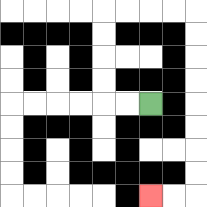{'start': '[6, 4]', 'end': '[6, 8]', 'path_directions': 'L,L,U,U,U,U,R,R,R,R,D,D,D,D,D,D,D,D,L,L', 'path_coordinates': '[[6, 4], [5, 4], [4, 4], [4, 3], [4, 2], [4, 1], [4, 0], [5, 0], [6, 0], [7, 0], [8, 0], [8, 1], [8, 2], [8, 3], [8, 4], [8, 5], [8, 6], [8, 7], [8, 8], [7, 8], [6, 8]]'}